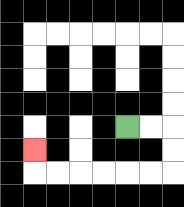{'start': '[5, 5]', 'end': '[1, 6]', 'path_directions': 'R,R,D,D,L,L,L,L,L,L,U', 'path_coordinates': '[[5, 5], [6, 5], [7, 5], [7, 6], [7, 7], [6, 7], [5, 7], [4, 7], [3, 7], [2, 7], [1, 7], [1, 6]]'}